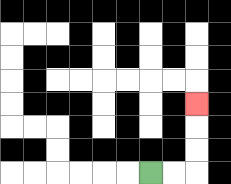{'start': '[6, 7]', 'end': '[8, 4]', 'path_directions': 'R,R,U,U,U', 'path_coordinates': '[[6, 7], [7, 7], [8, 7], [8, 6], [8, 5], [8, 4]]'}